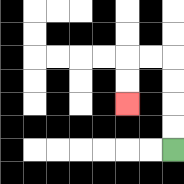{'start': '[7, 6]', 'end': '[5, 4]', 'path_directions': 'U,U,U,U,L,L,D,D', 'path_coordinates': '[[7, 6], [7, 5], [7, 4], [7, 3], [7, 2], [6, 2], [5, 2], [5, 3], [5, 4]]'}